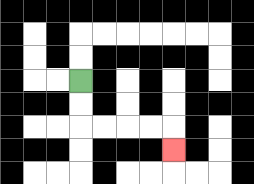{'start': '[3, 3]', 'end': '[7, 6]', 'path_directions': 'D,D,R,R,R,R,D', 'path_coordinates': '[[3, 3], [3, 4], [3, 5], [4, 5], [5, 5], [6, 5], [7, 5], [7, 6]]'}